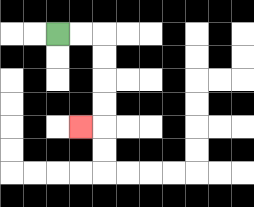{'start': '[2, 1]', 'end': '[3, 5]', 'path_directions': 'R,R,D,D,D,D,L', 'path_coordinates': '[[2, 1], [3, 1], [4, 1], [4, 2], [4, 3], [4, 4], [4, 5], [3, 5]]'}